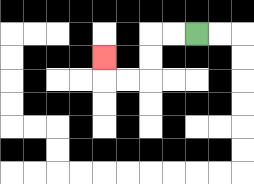{'start': '[8, 1]', 'end': '[4, 2]', 'path_directions': 'L,L,D,D,L,L,U', 'path_coordinates': '[[8, 1], [7, 1], [6, 1], [6, 2], [6, 3], [5, 3], [4, 3], [4, 2]]'}